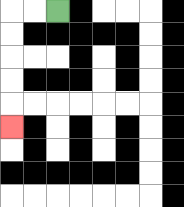{'start': '[2, 0]', 'end': '[0, 5]', 'path_directions': 'L,L,D,D,D,D,D', 'path_coordinates': '[[2, 0], [1, 0], [0, 0], [0, 1], [0, 2], [0, 3], [0, 4], [0, 5]]'}